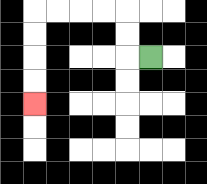{'start': '[6, 2]', 'end': '[1, 4]', 'path_directions': 'L,U,U,L,L,L,L,D,D,D,D', 'path_coordinates': '[[6, 2], [5, 2], [5, 1], [5, 0], [4, 0], [3, 0], [2, 0], [1, 0], [1, 1], [1, 2], [1, 3], [1, 4]]'}